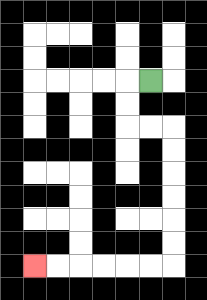{'start': '[6, 3]', 'end': '[1, 11]', 'path_directions': 'L,D,D,R,R,D,D,D,D,D,D,L,L,L,L,L,L', 'path_coordinates': '[[6, 3], [5, 3], [5, 4], [5, 5], [6, 5], [7, 5], [7, 6], [7, 7], [7, 8], [7, 9], [7, 10], [7, 11], [6, 11], [5, 11], [4, 11], [3, 11], [2, 11], [1, 11]]'}